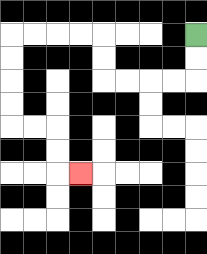{'start': '[8, 1]', 'end': '[3, 7]', 'path_directions': 'D,D,L,L,L,L,U,U,L,L,L,L,D,D,D,D,R,R,D,D,R', 'path_coordinates': '[[8, 1], [8, 2], [8, 3], [7, 3], [6, 3], [5, 3], [4, 3], [4, 2], [4, 1], [3, 1], [2, 1], [1, 1], [0, 1], [0, 2], [0, 3], [0, 4], [0, 5], [1, 5], [2, 5], [2, 6], [2, 7], [3, 7]]'}